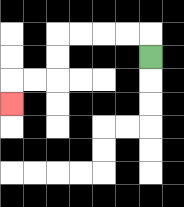{'start': '[6, 2]', 'end': '[0, 4]', 'path_directions': 'U,L,L,L,L,D,D,L,L,D', 'path_coordinates': '[[6, 2], [6, 1], [5, 1], [4, 1], [3, 1], [2, 1], [2, 2], [2, 3], [1, 3], [0, 3], [0, 4]]'}